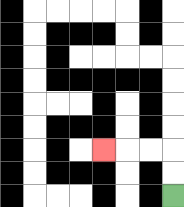{'start': '[7, 8]', 'end': '[4, 6]', 'path_directions': 'U,U,L,L,L', 'path_coordinates': '[[7, 8], [7, 7], [7, 6], [6, 6], [5, 6], [4, 6]]'}